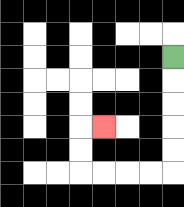{'start': '[7, 2]', 'end': '[4, 5]', 'path_directions': 'D,D,D,D,D,L,L,L,L,U,U,R', 'path_coordinates': '[[7, 2], [7, 3], [7, 4], [7, 5], [7, 6], [7, 7], [6, 7], [5, 7], [4, 7], [3, 7], [3, 6], [3, 5], [4, 5]]'}